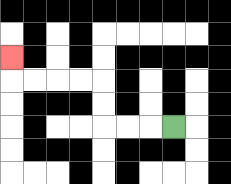{'start': '[7, 5]', 'end': '[0, 2]', 'path_directions': 'L,L,L,U,U,L,L,L,L,U', 'path_coordinates': '[[7, 5], [6, 5], [5, 5], [4, 5], [4, 4], [4, 3], [3, 3], [2, 3], [1, 3], [0, 3], [0, 2]]'}